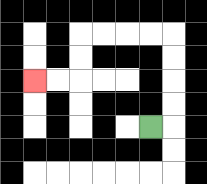{'start': '[6, 5]', 'end': '[1, 3]', 'path_directions': 'R,U,U,U,U,L,L,L,L,D,D,L,L', 'path_coordinates': '[[6, 5], [7, 5], [7, 4], [7, 3], [7, 2], [7, 1], [6, 1], [5, 1], [4, 1], [3, 1], [3, 2], [3, 3], [2, 3], [1, 3]]'}